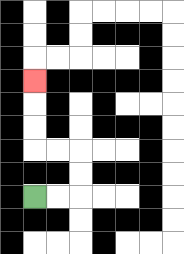{'start': '[1, 8]', 'end': '[1, 3]', 'path_directions': 'R,R,U,U,L,L,U,U,U', 'path_coordinates': '[[1, 8], [2, 8], [3, 8], [3, 7], [3, 6], [2, 6], [1, 6], [1, 5], [1, 4], [1, 3]]'}